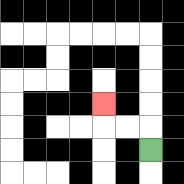{'start': '[6, 6]', 'end': '[4, 4]', 'path_directions': 'U,L,L,U', 'path_coordinates': '[[6, 6], [6, 5], [5, 5], [4, 5], [4, 4]]'}